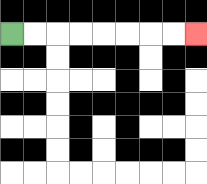{'start': '[0, 1]', 'end': '[8, 1]', 'path_directions': 'R,R,R,R,R,R,R,R', 'path_coordinates': '[[0, 1], [1, 1], [2, 1], [3, 1], [4, 1], [5, 1], [6, 1], [7, 1], [8, 1]]'}